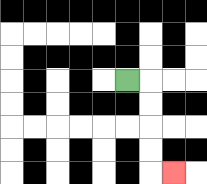{'start': '[5, 3]', 'end': '[7, 7]', 'path_directions': 'R,D,D,D,D,R', 'path_coordinates': '[[5, 3], [6, 3], [6, 4], [6, 5], [6, 6], [6, 7], [7, 7]]'}